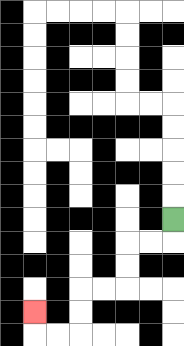{'start': '[7, 9]', 'end': '[1, 13]', 'path_directions': 'D,L,L,D,D,L,L,D,D,L,L,U', 'path_coordinates': '[[7, 9], [7, 10], [6, 10], [5, 10], [5, 11], [5, 12], [4, 12], [3, 12], [3, 13], [3, 14], [2, 14], [1, 14], [1, 13]]'}